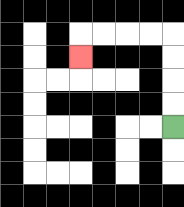{'start': '[7, 5]', 'end': '[3, 2]', 'path_directions': 'U,U,U,U,L,L,L,L,D', 'path_coordinates': '[[7, 5], [7, 4], [7, 3], [7, 2], [7, 1], [6, 1], [5, 1], [4, 1], [3, 1], [3, 2]]'}